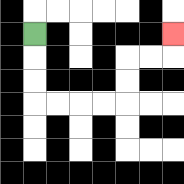{'start': '[1, 1]', 'end': '[7, 1]', 'path_directions': 'D,D,D,R,R,R,R,U,U,R,R,U', 'path_coordinates': '[[1, 1], [1, 2], [1, 3], [1, 4], [2, 4], [3, 4], [4, 4], [5, 4], [5, 3], [5, 2], [6, 2], [7, 2], [7, 1]]'}